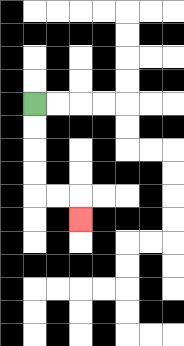{'start': '[1, 4]', 'end': '[3, 9]', 'path_directions': 'D,D,D,D,R,R,D', 'path_coordinates': '[[1, 4], [1, 5], [1, 6], [1, 7], [1, 8], [2, 8], [3, 8], [3, 9]]'}